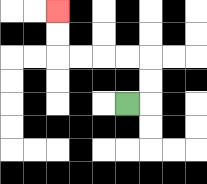{'start': '[5, 4]', 'end': '[2, 0]', 'path_directions': 'R,U,U,L,L,L,L,U,U', 'path_coordinates': '[[5, 4], [6, 4], [6, 3], [6, 2], [5, 2], [4, 2], [3, 2], [2, 2], [2, 1], [2, 0]]'}